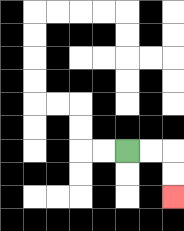{'start': '[5, 6]', 'end': '[7, 8]', 'path_directions': 'R,R,D,D', 'path_coordinates': '[[5, 6], [6, 6], [7, 6], [7, 7], [7, 8]]'}